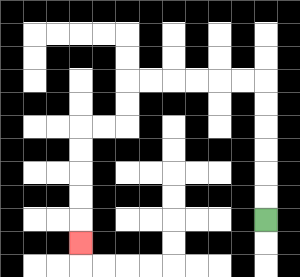{'start': '[11, 9]', 'end': '[3, 10]', 'path_directions': 'U,U,U,U,U,U,L,L,L,L,L,L,D,D,L,L,D,D,D,D,D', 'path_coordinates': '[[11, 9], [11, 8], [11, 7], [11, 6], [11, 5], [11, 4], [11, 3], [10, 3], [9, 3], [8, 3], [7, 3], [6, 3], [5, 3], [5, 4], [5, 5], [4, 5], [3, 5], [3, 6], [3, 7], [3, 8], [3, 9], [3, 10]]'}